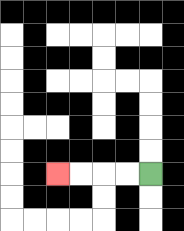{'start': '[6, 7]', 'end': '[2, 7]', 'path_directions': 'L,L,L,L', 'path_coordinates': '[[6, 7], [5, 7], [4, 7], [3, 7], [2, 7]]'}